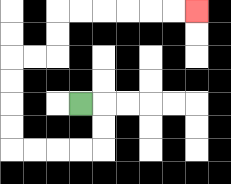{'start': '[3, 4]', 'end': '[8, 0]', 'path_directions': 'R,D,D,L,L,L,L,U,U,U,U,R,R,U,U,R,R,R,R,R,R', 'path_coordinates': '[[3, 4], [4, 4], [4, 5], [4, 6], [3, 6], [2, 6], [1, 6], [0, 6], [0, 5], [0, 4], [0, 3], [0, 2], [1, 2], [2, 2], [2, 1], [2, 0], [3, 0], [4, 0], [5, 0], [6, 0], [7, 0], [8, 0]]'}